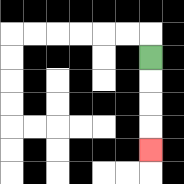{'start': '[6, 2]', 'end': '[6, 6]', 'path_directions': 'D,D,D,D', 'path_coordinates': '[[6, 2], [6, 3], [6, 4], [6, 5], [6, 6]]'}